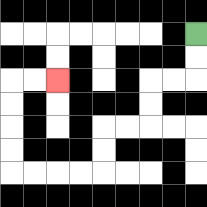{'start': '[8, 1]', 'end': '[2, 3]', 'path_directions': 'D,D,L,L,D,D,L,L,D,D,L,L,L,L,U,U,U,U,R,R', 'path_coordinates': '[[8, 1], [8, 2], [8, 3], [7, 3], [6, 3], [6, 4], [6, 5], [5, 5], [4, 5], [4, 6], [4, 7], [3, 7], [2, 7], [1, 7], [0, 7], [0, 6], [0, 5], [0, 4], [0, 3], [1, 3], [2, 3]]'}